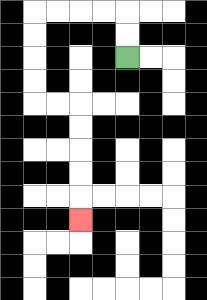{'start': '[5, 2]', 'end': '[3, 9]', 'path_directions': 'U,U,L,L,L,L,D,D,D,D,R,R,D,D,D,D,D', 'path_coordinates': '[[5, 2], [5, 1], [5, 0], [4, 0], [3, 0], [2, 0], [1, 0], [1, 1], [1, 2], [1, 3], [1, 4], [2, 4], [3, 4], [3, 5], [3, 6], [3, 7], [3, 8], [3, 9]]'}